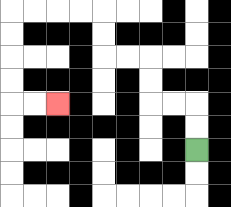{'start': '[8, 6]', 'end': '[2, 4]', 'path_directions': 'U,U,L,L,U,U,L,L,U,U,L,L,L,L,D,D,D,D,R,R', 'path_coordinates': '[[8, 6], [8, 5], [8, 4], [7, 4], [6, 4], [6, 3], [6, 2], [5, 2], [4, 2], [4, 1], [4, 0], [3, 0], [2, 0], [1, 0], [0, 0], [0, 1], [0, 2], [0, 3], [0, 4], [1, 4], [2, 4]]'}